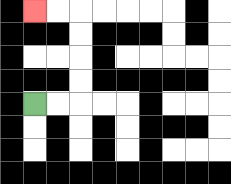{'start': '[1, 4]', 'end': '[1, 0]', 'path_directions': 'R,R,U,U,U,U,L,L', 'path_coordinates': '[[1, 4], [2, 4], [3, 4], [3, 3], [3, 2], [3, 1], [3, 0], [2, 0], [1, 0]]'}